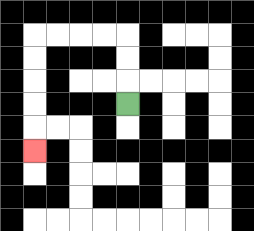{'start': '[5, 4]', 'end': '[1, 6]', 'path_directions': 'U,U,U,L,L,L,L,D,D,D,D,D', 'path_coordinates': '[[5, 4], [5, 3], [5, 2], [5, 1], [4, 1], [3, 1], [2, 1], [1, 1], [1, 2], [1, 3], [1, 4], [1, 5], [1, 6]]'}